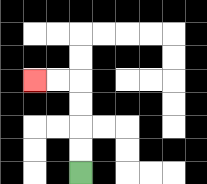{'start': '[3, 7]', 'end': '[1, 3]', 'path_directions': 'U,U,U,U,L,L', 'path_coordinates': '[[3, 7], [3, 6], [3, 5], [3, 4], [3, 3], [2, 3], [1, 3]]'}